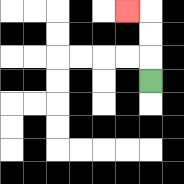{'start': '[6, 3]', 'end': '[5, 0]', 'path_directions': 'U,U,U,L', 'path_coordinates': '[[6, 3], [6, 2], [6, 1], [6, 0], [5, 0]]'}